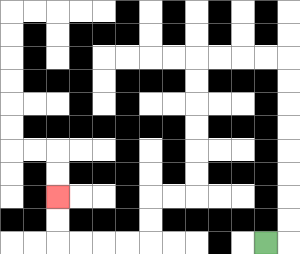{'start': '[11, 10]', 'end': '[2, 8]', 'path_directions': 'R,U,U,U,U,U,U,U,U,L,L,L,L,D,D,D,D,D,D,L,L,D,D,L,L,L,L,U,U', 'path_coordinates': '[[11, 10], [12, 10], [12, 9], [12, 8], [12, 7], [12, 6], [12, 5], [12, 4], [12, 3], [12, 2], [11, 2], [10, 2], [9, 2], [8, 2], [8, 3], [8, 4], [8, 5], [8, 6], [8, 7], [8, 8], [7, 8], [6, 8], [6, 9], [6, 10], [5, 10], [4, 10], [3, 10], [2, 10], [2, 9], [2, 8]]'}